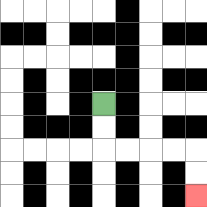{'start': '[4, 4]', 'end': '[8, 8]', 'path_directions': 'D,D,R,R,R,R,D,D', 'path_coordinates': '[[4, 4], [4, 5], [4, 6], [5, 6], [6, 6], [7, 6], [8, 6], [8, 7], [8, 8]]'}